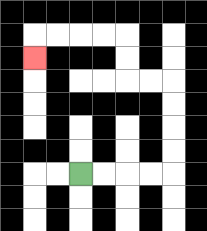{'start': '[3, 7]', 'end': '[1, 2]', 'path_directions': 'R,R,R,R,U,U,U,U,L,L,U,U,L,L,L,L,D', 'path_coordinates': '[[3, 7], [4, 7], [5, 7], [6, 7], [7, 7], [7, 6], [7, 5], [7, 4], [7, 3], [6, 3], [5, 3], [5, 2], [5, 1], [4, 1], [3, 1], [2, 1], [1, 1], [1, 2]]'}